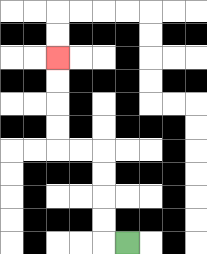{'start': '[5, 10]', 'end': '[2, 2]', 'path_directions': 'L,U,U,U,U,L,L,U,U,U,U', 'path_coordinates': '[[5, 10], [4, 10], [4, 9], [4, 8], [4, 7], [4, 6], [3, 6], [2, 6], [2, 5], [2, 4], [2, 3], [2, 2]]'}